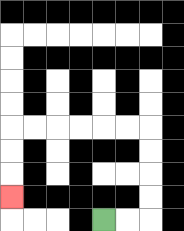{'start': '[4, 9]', 'end': '[0, 8]', 'path_directions': 'R,R,U,U,U,U,L,L,L,L,L,L,D,D,D', 'path_coordinates': '[[4, 9], [5, 9], [6, 9], [6, 8], [6, 7], [6, 6], [6, 5], [5, 5], [4, 5], [3, 5], [2, 5], [1, 5], [0, 5], [0, 6], [0, 7], [0, 8]]'}